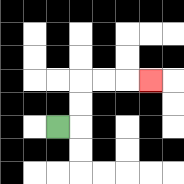{'start': '[2, 5]', 'end': '[6, 3]', 'path_directions': 'R,U,U,R,R,R', 'path_coordinates': '[[2, 5], [3, 5], [3, 4], [3, 3], [4, 3], [5, 3], [6, 3]]'}